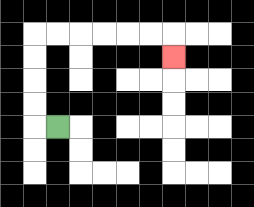{'start': '[2, 5]', 'end': '[7, 2]', 'path_directions': 'L,U,U,U,U,R,R,R,R,R,R,D', 'path_coordinates': '[[2, 5], [1, 5], [1, 4], [1, 3], [1, 2], [1, 1], [2, 1], [3, 1], [4, 1], [5, 1], [6, 1], [7, 1], [7, 2]]'}